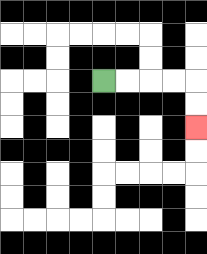{'start': '[4, 3]', 'end': '[8, 5]', 'path_directions': 'R,R,R,R,D,D', 'path_coordinates': '[[4, 3], [5, 3], [6, 3], [7, 3], [8, 3], [8, 4], [8, 5]]'}